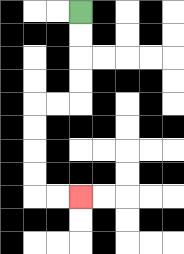{'start': '[3, 0]', 'end': '[3, 8]', 'path_directions': 'D,D,D,D,L,L,D,D,D,D,R,R', 'path_coordinates': '[[3, 0], [3, 1], [3, 2], [3, 3], [3, 4], [2, 4], [1, 4], [1, 5], [1, 6], [1, 7], [1, 8], [2, 8], [3, 8]]'}